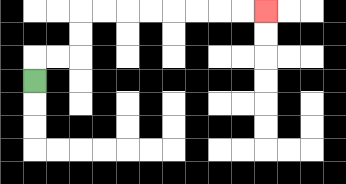{'start': '[1, 3]', 'end': '[11, 0]', 'path_directions': 'U,R,R,U,U,R,R,R,R,R,R,R,R', 'path_coordinates': '[[1, 3], [1, 2], [2, 2], [3, 2], [3, 1], [3, 0], [4, 0], [5, 0], [6, 0], [7, 0], [8, 0], [9, 0], [10, 0], [11, 0]]'}